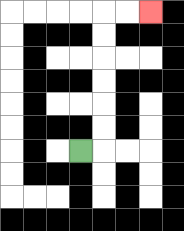{'start': '[3, 6]', 'end': '[6, 0]', 'path_directions': 'R,U,U,U,U,U,U,R,R', 'path_coordinates': '[[3, 6], [4, 6], [4, 5], [4, 4], [4, 3], [4, 2], [4, 1], [4, 0], [5, 0], [6, 0]]'}